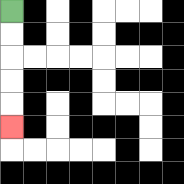{'start': '[0, 0]', 'end': '[0, 5]', 'path_directions': 'D,D,D,D,D', 'path_coordinates': '[[0, 0], [0, 1], [0, 2], [0, 3], [0, 4], [0, 5]]'}